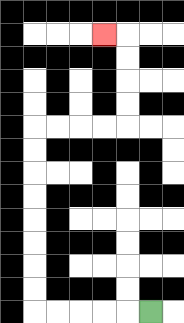{'start': '[6, 13]', 'end': '[4, 1]', 'path_directions': 'L,L,L,L,L,U,U,U,U,U,U,U,U,R,R,R,R,U,U,U,U,L', 'path_coordinates': '[[6, 13], [5, 13], [4, 13], [3, 13], [2, 13], [1, 13], [1, 12], [1, 11], [1, 10], [1, 9], [1, 8], [1, 7], [1, 6], [1, 5], [2, 5], [3, 5], [4, 5], [5, 5], [5, 4], [5, 3], [5, 2], [5, 1], [4, 1]]'}